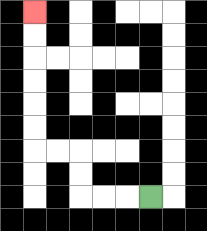{'start': '[6, 8]', 'end': '[1, 0]', 'path_directions': 'L,L,L,U,U,L,L,U,U,U,U,U,U', 'path_coordinates': '[[6, 8], [5, 8], [4, 8], [3, 8], [3, 7], [3, 6], [2, 6], [1, 6], [1, 5], [1, 4], [1, 3], [1, 2], [1, 1], [1, 0]]'}